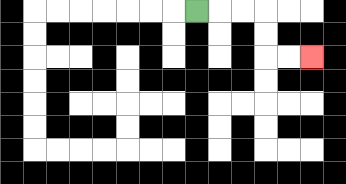{'start': '[8, 0]', 'end': '[13, 2]', 'path_directions': 'R,R,R,D,D,R,R', 'path_coordinates': '[[8, 0], [9, 0], [10, 0], [11, 0], [11, 1], [11, 2], [12, 2], [13, 2]]'}